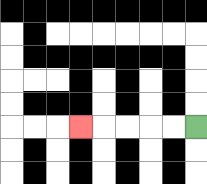{'start': '[8, 5]', 'end': '[3, 5]', 'path_directions': 'L,L,L,L,L', 'path_coordinates': '[[8, 5], [7, 5], [6, 5], [5, 5], [4, 5], [3, 5]]'}